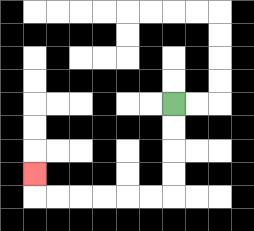{'start': '[7, 4]', 'end': '[1, 7]', 'path_directions': 'D,D,D,D,L,L,L,L,L,L,U', 'path_coordinates': '[[7, 4], [7, 5], [7, 6], [7, 7], [7, 8], [6, 8], [5, 8], [4, 8], [3, 8], [2, 8], [1, 8], [1, 7]]'}